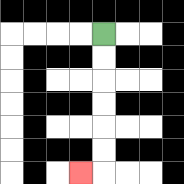{'start': '[4, 1]', 'end': '[3, 7]', 'path_directions': 'D,D,D,D,D,D,L', 'path_coordinates': '[[4, 1], [4, 2], [4, 3], [4, 4], [4, 5], [4, 6], [4, 7], [3, 7]]'}